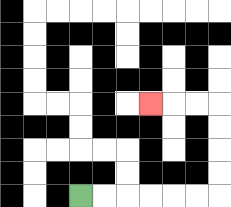{'start': '[3, 8]', 'end': '[6, 4]', 'path_directions': 'R,R,R,R,R,R,U,U,U,U,L,L,L', 'path_coordinates': '[[3, 8], [4, 8], [5, 8], [6, 8], [7, 8], [8, 8], [9, 8], [9, 7], [9, 6], [9, 5], [9, 4], [8, 4], [7, 4], [6, 4]]'}